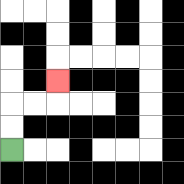{'start': '[0, 6]', 'end': '[2, 3]', 'path_directions': 'U,U,R,R,U', 'path_coordinates': '[[0, 6], [0, 5], [0, 4], [1, 4], [2, 4], [2, 3]]'}